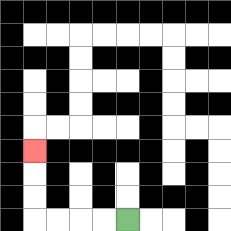{'start': '[5, 9]', 'end': '[1, 6]', 'path_directions': 'L,L,L,L,U,U,U', 'path_coordinates': '[[5, 9], [4, 9], [3, 9], [2, 9], [1, 9], [1, 8], [1, 7], [1, 6]]'}